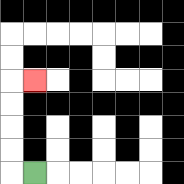{'start': '[1, 7]', 'end': '[1, 3]', 'path_directions': 'L,U,U,U,U,R', 'path_coordinates': '[[1, 7], [0, 7], [0, 6], [0, 5], [0, 4], [0, 3], [1, 3]]'}